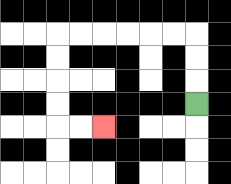{'start': '[8, 4]', 'end': '[4, 5]', 'path_directions': 'U,U,U,L,L,L,L,L,L,D,D,D,D,R,R', 'path_coordinates': '[[8, 4], [8, 3], [8, 2], [8, 1], [7, 1], [6, 1], [5, 1], [4, 1], [3, 1], [2, 1], [2, 2], [2, 3], [2, 4], [2, 5], [3, 5], [4, 5]]'}